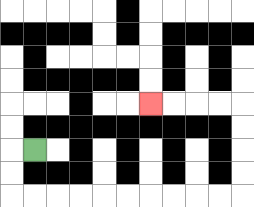{'start': '[1, 6]', 'end': '[6, 4]', 'path_directions': 'L,D,D,R,R,R,R,R,R,R,R,R,R,U,U,U,U,L,L,L,L', 'path_coordinates': '[[1, 6], [0, 6], [0, 7], [0, 8], [1, 8], [2, 8], [3, 8], [4, 8], [5, 8], [6, 8], [7, 8], [8, 8], [9, 8], [10, 8], [10, 7], [10, 6], [10, 5], [10, 4], [9, 4], [8, 4], [7, 4], [6, 4]]'}